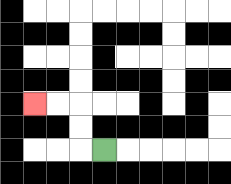{'start': '[4, 6]', 'end': '[1, 4]', 'path_directions': 'L,U,U,L,L', 'path_coordinates': '[[4, 6], [3, 6], [3, 5], [3, 4], [2, 4], [1, 4]]'}